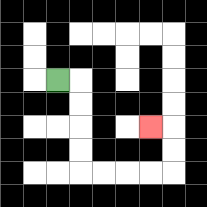{'start': '[2, 3]', 'end': '[6, 5]', 'path_directions': 'R,D,D,D,D,R,R,R,R,U,U,L', 'path_coordinates': '[[2, 3], [3, 3], [3, 4], [3, 5], [3, 6], [3, 7], [4, 7], [5, 7], [6, 7], [7, 7], [7, 6], [7, 5], [6, 5]]'}